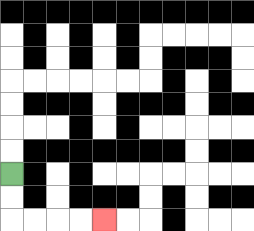{'start': '[0, 7]', 'end': '[4, 9]', 'path_directions': 'D,D,R,R,R,R', 'path_coordinates': '[[0, 7], [0, 8], [0, 9], [1, 9], [2, 9], [3, 9], [4, 9]]'}